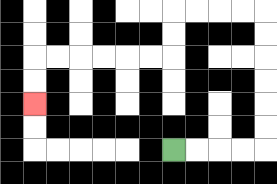{'start': '[7, 6]', 'end': '[1, 4]', 'path_directions': 'R,R,R,R,U,U,U,U,U,U,L,L,L,L,D,D,L,L,L,L,L,L,D,D', 'path_coordinates': '[[7, 6], [8, 6], [9, 6], [10, 6], [11, 6], [11, 5], [11, 4], [11, 3], [11, 2], [11, 1], [11, 0], [10, 0], [9, 0], [8, 0], [7, 0], [7, 1], [7, 2], [6, 2], [5, 2], [4, 2], [3, 2], [2, 2], [1, 2], [1, 3], [1, 4]]'}